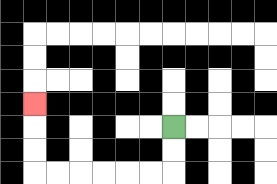{'start': '[7, 5]', 'end': '[1, 4]', 'path_directions': 'D,D,L,L,L,L,L,L,U,U,U', 'path_coordinates': '[[7, 5], [7, 6], [7, 7], [6, 7], [5, 7], [4, 7], [3, 7], [2, 7], [1, 7], [1, 6], [1, 5], [1, 4]]'}